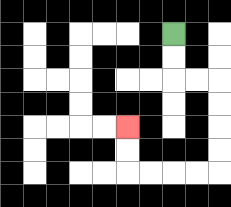{'start': '[7, 1]', 'end': '[5, 5]', 'path_directions': 'D,D,R,R,D,D,D,D,L,L,L,L,U,U', 'path_coordinates': '[[7, 1], [7, 2], [7, 3], [8, 3], [9, 3], [9, 4], [9, 5], [9, 6], [9, 7], [8, 7], [7, 7], [6, 7], [5, 7], [5, 6], [5, 5]]'}